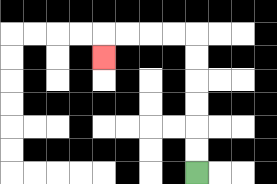{'start': '[8, 7]', 'end': '[4, 2]', 'path_directions': 'U,U,U,U,U,U,L,L,L,L,D', 'path_coordinates': '[[8, 7], [8, 6], [8, 5], [8, 4], [8, 3], [8, 2], [8, 1], [7, 1], [6, 1], [5, 1], [4, 1], [4, 2]]'}